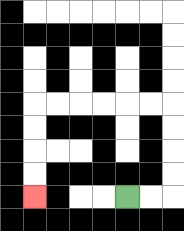{'start': '[5, 8]', 'end': '[1, 8]', 'path_directions': 'R,R,U,U,U,U,L,L,L,L,L,L,D,D,D,D', 'path_coordinates': '[[5, 8], [6, 8], [7, 8], [7, 7], [7, 6], [7, 5], [7, 4], [6, 4], [5, 4], [4, 4], [3, 4], [2, 4], [1, 4], [1, 5], [1, 6], [1, 7], [1, 8]]'}